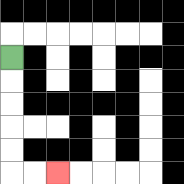{'start': '[0, 2]', 'end': '[2, 7]', 'path_directions': 'D,D,D,D,D,R,R', 'path_coordinates': '[[0, 2], [0, 3], [0, 4], [0, 5], [0, 6], [0, 7], [1, 7], [2, 7]]'}